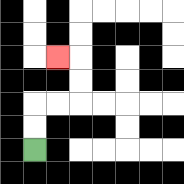{'start': '[1, 6]', 'end': '[2, 2]', 'path_directions': 'U,U,R,R,U,U,L', 'path_coordinates': '[[1, 6], [1, 5], [1, 4], [2, 4], [3, 4], [3, 3], [3, 2], [2, 2]]'}